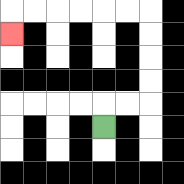{'start': '[4, 5]', 'end': '[0, 1]', 'path_directions': 'U,R,R,U,U,U,U,L,L,L,L,L,L,D', 'path_coordinates': '[[4, 5], [4, 4], [5, 4], [6, 4], [6, 3], [6, 2], [6, 1], [6, 0], [5, 0], [4, 0], [3, 0], [2, 0], [1, 0], [0, 0], [0, 1]]'}